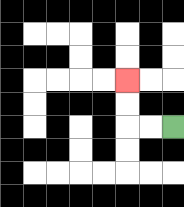{'start': '[7, 5]', 'end': '[5, 3]', 'path_directions': 'L,L,U,U', 'path_coordinates': '[[7, 5], [6, 5], [5, 5], [5, 4], [5, 3]]'}